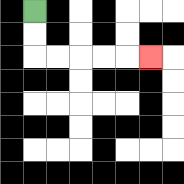{'start': '[1, 0]', 'end': '[6, 2]', 'path_directions': 'D,D,R,R,R,R,R', 'path_coordinates': '[[1, 0], [1, 1], [1, 2], [2, 2], [3, 2], [4, 2], [5, 2], [6, 2]]'}